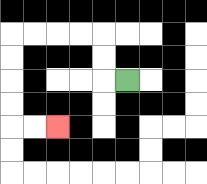{'start': '[5, 3]', 'end': '[2, 5]', 'path_directions': 'L,U,U,L,L,L,L,D,D,D,D,R,R', 'path_coordinates': '[[5, 3], [4, 3], [4, 2], [4, 1], [3, 1], [2, 1], [1, 1], [0, 1], [0, 2], [0, 3], [0, 4], [0, 5], [1, 5], [2, 5]]'}